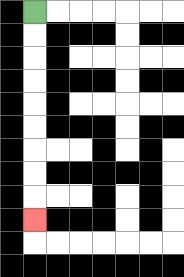{'start': '[1, 0]', 'end': '[1, 9]', 'path_directions': 'D,D,D,D,D,D,D,D,D', 'path_coordinates': '[[1, 0], [1, 1], [1, 2], [1, 3], [1, 4], [1, 5], [1, 6], [1, 7], [1, 8], [1, 9]]'}